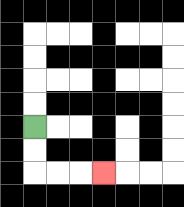{'start': '[1, 5]', 'end': '[4, 7]', 'path_directions': 'D,D,R,R,R', 'path_coordinates': '[[1, 5], [1, 6], [1, 7], [2, 7], [3, 7], [4, 7]]'}